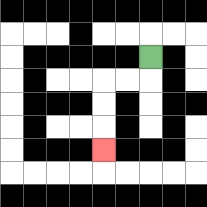{'start': '[6, 2]', 'end': '[4, 6]', 'path_directions': 'D,L,L,D,D,D', 'path_coordinates': '[[6, 2], [6, 3], [5, 3], [4, 3], [4, 4], [4, 5], [4, 6]]'}